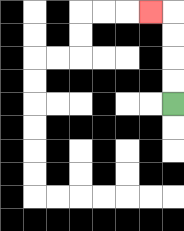{'start': '[7, 4]', 'end': '[6, 0]', 'path_directions': 'U,U,U,U,L', 'path_coordinates': '[[7, 4], [7, 3], [7, 2], [7, 1], [7, 0], [6, 0]]'}